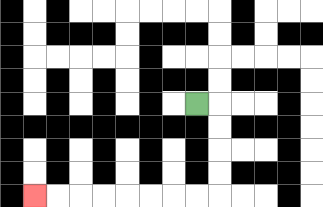{'start': '[8, 4]', 'end': '[1, 8]', 'path_directions': 'R,D,D,D,D,L,L,L,L,L,L,L,L', 'path_coordinates': '[[8, 4], [9, 4], [9, 5], [9, 6], [9, 7], [9, 8], [8, 8], [7, 8], [6, 8], [5, 8], [4, 8], [3, 8], [2, 8], [1, 8]]'}